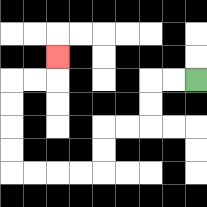{'start': '[8, 3]', 'end': '[2, 2]', 'path_directions': 'L,L,D,D,L,L,D,D,L,L,L,L,U,U,U,U,R,R,U', 'path_coordinates': '[[8, 3], [7, 3], [6, 3], [6, 4], [6, 5], [5, 5], [4, 5], [4, 6], [4, 7], [3, 7], [2, 7], [1, 7], [0, 7], [0, 6], [0, 5], [0, 4], [0, 3], [1, 3], [2, 3], [2, 2]]'}